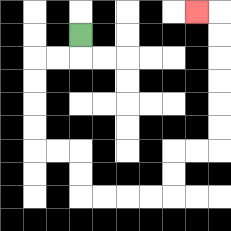{'start': '[3, 1]', 'end': '[8, 0]', 'path_directions': 'D,L,L,D,D,D,D,R,R,D,D,R,R,R,R,U,U,R,R,U,U,U,U,U,U,L', 'path_coordinates': '[[3, 1], [3, 2], [2, 2], [1, 2], [1, 3], [1, 4], [1, 5], [1, 6], [2, 6], [3, 6], [3, 7], [3, 8], [4, 8], [5, 8], [6, 8], [7, 8], [7, 7], [7, 6], [8, 6], [9, 6], [9, 5], [9, 4], [9, 3], [9, 2], [9, 1], [9, 0], [8, 0]]'}